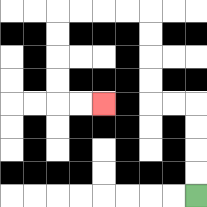{'start': '[8, 8]', 'end': '[4, 4]', 'path_directions': 'U,U,U,U,L,L,U,U,U,U,L,L,L,L,D,D,D,D,R,R', 'path_coordinates': '[[8, 8], [8, 7], [8, 6], [8, 5], [8, 4], [7, 4], [6, 4], [6, 3], [6, 2], [6, 1], [6, 0], [5, 0], [4, 0], [3, 0], [2, 0], [2, 1], [2, 2], [2, 3], [2, 4], [3, 4], [4, 4]]'}